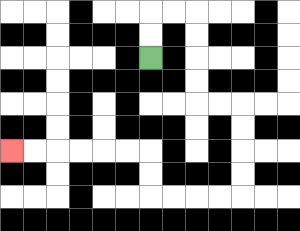{'start': '[6, 2]', 'end': '[0, 6]', 'path_directions': 'U,U,R,R,D,D,D,D,R,R,D,D,D,D,L,L,L,L,U,U,L,L,L,L,L,L', 'path_coordinates': '[[6, 2], [6, 1], [6, 0], [7, 0], [8, 0], [8, 1], [8, 2], [8, 3], [8, 4], [9, 4], [10, 4], [10, 5], [10, 6], [10, 7], [10, 8], [9, 8], [8, 8], [7, 8], [6, 8], [6, 7], [6, 6], [5, 6], [4, 6], [3, 6], [2, 6], [1, 6], [0, 6]]'}